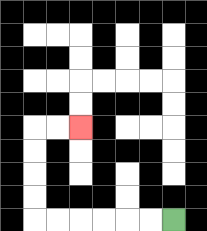{'start': '[7, 9]', 'end': '[3, 5]', 'path_directions': 'L,L,L,L,L,L,U,U,U,U,R,R', 'path_coordinates': '[[7, 9], [6, 9], [5, 9], [4, 9], [3, 9], [2, 9], [1, 9], [1, 8], [1, 7], [1, 6], [1, 5], [2, 5], [3, 5]]'}